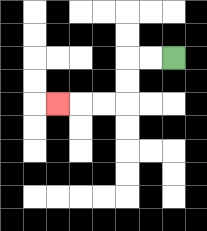{'start': '[7, 2]', 'end': '[2, 4]', 'path_directions': 'L,L,D,D,L,L,L', 'path_coordinates': '[[7, 2], [6, 2], [5, 2], [5, 3], [5, 4], [4, 4], [3, 4], [2, 4]]'}